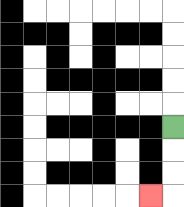{'start': '[7, 5]', 'end': '[6, 8]', 'path_directions': 'D,D,D,L', 'path_coordinates': '[[7, 5], [7, 6], [7, 7], [7, 8], [6, 8]]'}